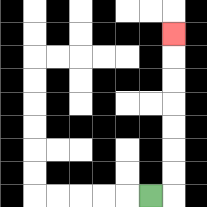{'start': '[6, 8]', 'end': '[7, 1]', 'path_directions': 'R,U,U,U,U,U,U,U', 'path_coordinates': '[[6, 8], [7, 8], [7, 7], [7, 6], [7, 5], [7, 4], [7, 3], [7, 2], [7, 1]]'}